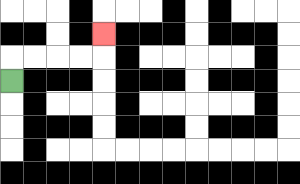{'start': '[0, 3]', 'end': '[4, 1]', 'path_directions': 'U,R,R,R,R,U', 'path_coordinates': '[[0, 3], [0, 2], [1, 2], [2, 2], [3, 2], [4, 2], [4, 1]]'}